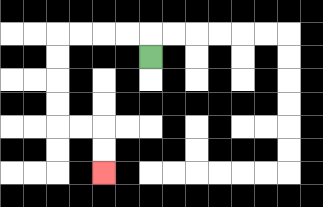{'start': '[6, 2]', 'end': '[4, 7]', 'path_directions': 'U,L,L,L,L,D,D,D,D,R,R,D,D', 'path_coordinates': '[[6, 2], [6, 1], [5, 1], [4, 1], [3, 1], [2, 1], [2, 2], [2, 3], [2, 4], [2, 5], [3, 5], [4, 5], [4, 6], [4, 7]]'}